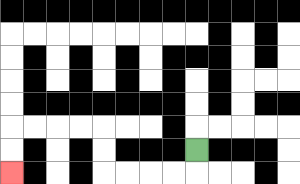{'start': '[8, 6]', 'end': '[0, 7]', 'path_directions': 'D,L,L,L,L,U,U,L,L,L,L,D,D', 'path_coordinates': '[[8, 6], [8, 7], [7, 7], [6, 7], [5, 7], [4, 7], [4, 6], [4, 5], [3, 5], [2, 5], [1, 5], [0, 5], [0, 6], [0, 7]]'}